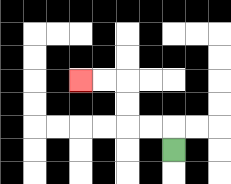{'start': '[7, 6]', 'end': '[3, 3]', 'path_directions': 'U,L,L,U,U,L,L', 'path_coordinates': '[[7, 6], [7, 5], [6, 5], [5, 5], [5, 4], [5, 3], [4, 3], [3, 3]]'}